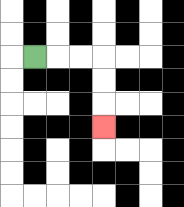{'start': '[1, 2]', 'end': '[4, 5]', 'path_directions': 'R,R,R,D,D,D', 'path_coordinates': '[[1, 2], [2, 2], [3, 2], [4, 2], [4, 3], [4, 4], [4, 5]]'}